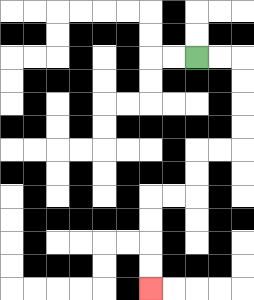{'start': '[8, 2]', 'end': '[6, 12]', 'path_directions': 'R,R,D,D,D,D,L,L,D,D,L,L,D,D,D,D', 'path_coordinates': '[[8, 2], [9, 2], [10, 2], [10, 3], [10, 4], [10, 5], [10, 6], [9, 6], [8, 6], [8, 7], [8, 8], [7, 8], [6, 8], [6, 9], [6, 10], [6, 11], [6, 12]]'}